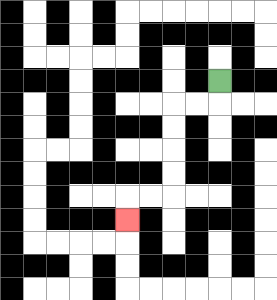{'start': '[9, 3]', 'end': '[5, 9]', 'path_directions': 'D,L,L,D,D,D,D,L,L,D', 'path_coordinates': '[[9, 3], [9, 4], [8, 4], [7, 4], [7, 5], [7, 6], [7, 7], [7, 8], [6, 8], [5, 8], [5, 9]]'}